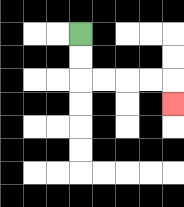{'start': '[3, 1]', 'end': '[7, 4]', 'path_directions': 'D,D,R,R,R,R,D', 'path_coordinates': '[[3, 1], [3, 2], [3, 3], [4, 3], [5, 3], [6, 3], [7, 3], [7, 4]]'}